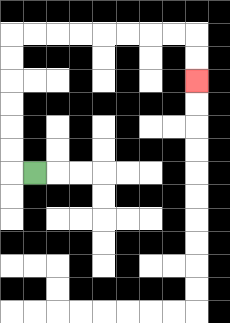{'start': '[1, 7]', 'end': '[8, 3]', 'path_directions': 'L,U,U,U,U,U,U,R,R,R,R,R,R,R,R,D,D', 'path_coordinates': '[[1, 7], [0, 7], [0, 6], [0, 5], [0, 4], [0, 3], [0, 2], [0, 1], [1, 1], [2, 1], [3, 1], [4, 1], [5, 1], [6, 1], [7, 1], [8, 1], [8, 2], [8, 3]]'}